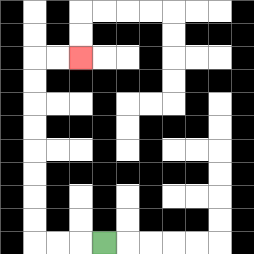{'start': '[4, 10]', 'end': '[3, 2]', 'path_directions': 'L,L,L,U,U,U,U,U,U,U,U,R,R', 'path_coordinates': '[[4, 10], [3, 10], [2, 10], [1, 10], [1, 9], [1, 8], [1, 7], [1, 6], [1, 5], [1, 4], [1, 3], [1, 2], [2, 2], [3, 2]]'}